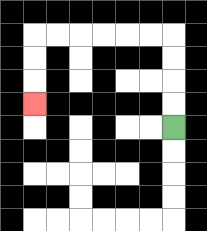{'start': '[7, 5]', 'end': '[1, 4]', 'path_directions': 'U,U,U,U,L,L,L,L,L,L,D,D,D', 'path_coordinates': '[[7, 5], [7, 4], [7, 3], [7, 2], [7, 1], [6, 1], [5, 1], [4, 1], [3, 1], [2, 1], [1, 1], [1, 2], [1, 3], [1, 4]]'}